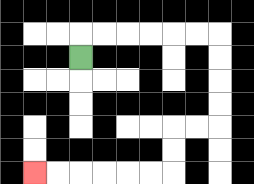{'start': '[3, 2]', 'end': '[1, 7]', 'path_directions': 'U,R,R,R,R,R,R,D,D,D,D,L,L,D,D,L,L,L,L,L,L', 'path_coordinates': '[[3, 2], [3, 1], [4, 1], [5, 1], [6, 1], [7, 1], [8, 1], [9, 1], [9, 2], [9, 3], [9, 4], [9, 5], [8, 5], [7, 5], [7, 6], [7, 7], [6, 7], [5, 7], [4, 7], [3, 7], [2, 7], [1, 7]]'}